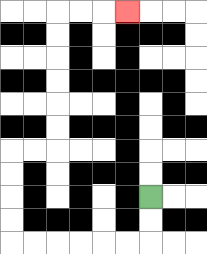{'start': '[6, 8]', 'end': '[5, 0]', 'path_directions': 'D,D,L,L,L,L,L,L,U,U,U,U,R,R,U,U,U,U,U,U,R,R,R', 'path_coordinates': '[[6, 8], [6, 9], [6, 10], [5, 10], [4, 10], [3, 10], [2, 10], [1, 10], [0, 10], [0, 9], [0, 8], [0, 7], [0, 6], [1, 6], [2, 6], [2, 5], [2, 4], [2, 3], [2, 2], [2, 1], [2, 0], [3, 0], [4, 0], [5, 0]]'}